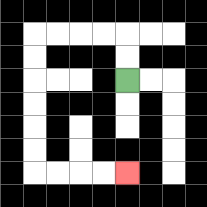{'start': '[5, 3]', 'end': '[5, 7]', 'path_directions': 'U,U,L,L,L,L,D,D,D,D,D,D,R,R,R,R', 'path_coordinates': '[[5, 3], [5, 2], [5, 1], [4, 1], [3, 1], [2, 1], [1, 1], [1, 2], [1, 3], [1, 4], [1, 5], [1, 6], [1, 7], [2, 7], [3, 7], [4, 7], [5, 7]]'}